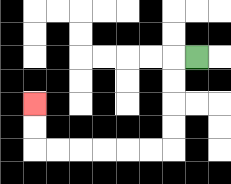{'start': '[8, 2]', 'end': '[1, 4]', 'path_directions': 'L,D,D,D,D,L,L,L,L,L,L,U,U', 'path_coordinates': '[[8, 2], [7, 2], [7, 3], [7, 4], [7, 5], [7, 6], [6, 6], [5, 6], [4, 6], [3, 6], [2, 6], [1, 6], [1, 5], [1, 4]]'}